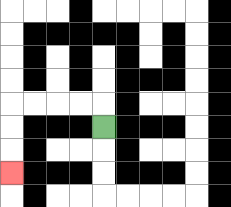{'start': '[4, 5]', 'end': '[0, 7]', 'path_directions': 'U,L,L,L,L,D,D,D', 'path_coordinates': '[[4, 5], [4, 4], [3, 4], [2, 4], [1, 4], [0, 4], [0, 5], [0, 6], [0, 7]]'}